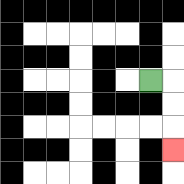{'start': '[6, 3]', 'end': '[7, 6]', 'path_directions': 'R,D,D,D', 'path_coordinates': '[[6, 3], [7, 3], [7, 4], [7, 5], [7, 6]]'}